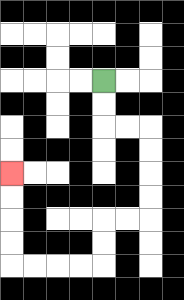{'start': '[4, 3]', 'end': '[0, 7]', 'path_directions': 'D,D,R,R,D,D,D,D,L,L,D,D,L,L,L,L,U,U,U,U', 'path_coordinates': '[[4, 3], [4, 4], [4, 5], [5, 5], [6, 5], [6, 6], [6, 7], [6, 8], [6, 9], [5, 9], [4, 9], [4, 10], [4, 11], [3, 11], [2, 11], [1, 11], [0, 11], [0, 10], [0, 9], [0, 8], [0, 7]]'}